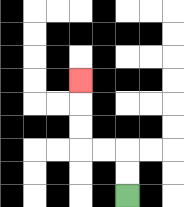{'start': '[5, 8]', 'end': '[3, 3]', 'path_directions': 'U,U,L,L,U,U,U', 'path_coordinates': '[[5, 8], [5, 7], [5, 6], [4, 6], [3, 6], [3, 5], [3, 4], [3, 3]]'}